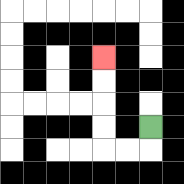{'start': '[6, 5]', 'end': '[4, 2]', 'path_directions': 'D,L,L,U,U,U,U', 'path_coordinates': '[[6, 5], [6, 6], [5, 6], [4, 6], [4, 5], [4, 4], [4, 3], [4, 2]]'}